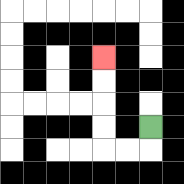{'start': '[6, 5]', 'end': '[4, 2]', 'path_directions': 'D,L,L,U,U,U,U', 'path_coordinates': '[[6, 5], [6, 6], [5, 6], [4, 6], [4, 5], [4, 4], [4, 3], [4, 2]]'}